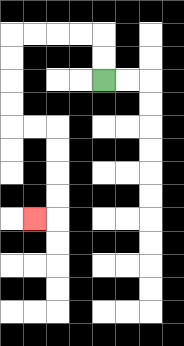{'start': '[4, 3]', 'end': '[1, 9]', 'path_directions': 'U,U,L,L,L,L,D,D,D,D,R,R,D,D,D,D,L', 'path_coordinates': '[[4, 3], [4, 2], [4, 1], [3, 1], [2, 1], [1, 1], [0, 1], [0, 2], [0, 3], [0, 4], [0, 5], [1, 5], [2, 5], [2, 6], [2, 7], [2, 8], [2, 9], [1, 9]]'}